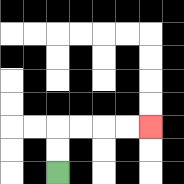{'start': '[2, 7]', 'end': '[6, 5]', 'path_directions': 'U,U,R,R,R,R', 'path_coordinates': '[[2, 7], [2, 6], [2, 5], [3, 5], [4, 5], [5, 5], [6, 5]]'}